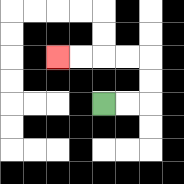{'start': '[4, 4]', 'end': '[2, 2]', 'path_directions': 'R,R,U,U,L,L,L,L', 'path_coordinates': '[[4, 4], [5, 4], [6, 4], [6, 3], [6, 2], [5, 2], [4, 2], [3, 2], [2, 2]]'}